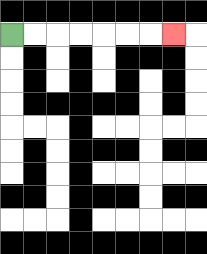{'start': '[0, 1]', 'end': '[7, 1]', 'path_directions': 'R,R,R,R,R,R,R', 'path_coordinates': '[[0, 1], [1, 1], [2, 1], [3, 1], [4, 1], [5, 1], [6, 1], [7, 1]]'}